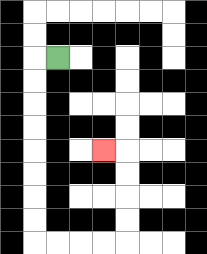{'start': '[2, 2]', 'end': '[4, 6]', 'path_directions': 'L,D,D,D,D,D,D,D,D,R,R,R,R,U,U,U,U,L', 'path_coordinates': '[[2, 2], [1, 2], [1, 3], [1, 4], [1, 5], [1, 6], [1, 7], [1, 8], [1, 9], [1, 10], [2, 10], [3, 10], [4, 10], [5, 10], [5, 9], [5, 8], [5, 7], [5, 6], [4, 6]]'}